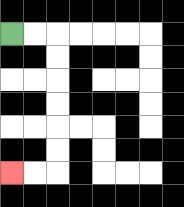{'start': '[0, 1]', 'end': '[0, 7]', 'path_directions': 'R,R,D,D,D,D,D,D,L,L', 'path_coordinates': '[[0, 1], [1, 1], [2, 1], [2, 2], [2, 3], [2, 4], [2, 5], [2, 6], [2, 7], [1, 7], [0, 7]]'}